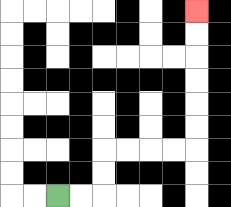{'start': '[2, 8]', 'end': '[8, 0]', 'path_directions': 'R,R,U,U,R,R,R,R,U,U,U,U,U,U', 'path_coordinates': '[[2, 8], [3, 8], [4, 8], [4, 7], [4, 6], [5, 6], [6, 6], [7, 6], [8, 6], [8, 5], [8, 4], [8, 3], [8, 2], [8, 1], [8, 0]]'}